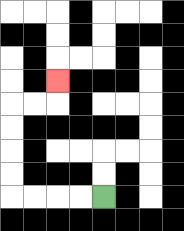{'start': '[4, 8]', 'end': '[2, 3]', 'path_directions': 'L,L,L,L,U,U,U,U,R,R,U', 'path_coordinates': '[[4, 8], [3, 8], [2, 8], [1, 8], [0, 8], [0, 7], [0, 6], [0, 5], [0, 4], [1, 4], [2, 4], [2, 3]]'}